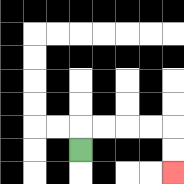{'start': '[3, 6]', 'end': '[7, 7]', 'path_directions': 'U,R,R,R,R,D,D', 'path_coordinates': '[[3, 6], [3, 5], [4, 5], [5, 5], [6, 5], [7, 5], [7, 6], [7, 7]]'}